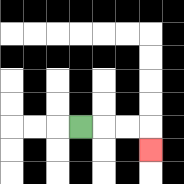{'start': '[3, 5]', 'end': '[6, 6]', 'path_directions': 'R,R,R,D', 'path_coordinates': '[[3, 5], [4, 5], [5, 5], [6, 5], [6, 6]]'}